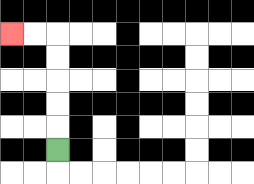{'start': '[2, 6]', 'end': '[0, 1]', 'path_directions': 'U,U,U,U,U,L,L', 'path_coordinates': '[[2, 6], [2, 5], [2, 4], [2, 3], [2, 2], [2, 1], [1, 1], [0, 1]]'}